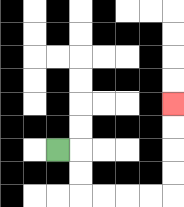{'start': '[2, 6]', 'end': '[7, 4]', 'path_directions': 'R,D,D,R,R,R,R,U,U,U,U', 'path_coordinates': '[[2, 6], [3, 6], [3, 7], [3, 8], [4, 8], [5, 8], [6, 8], [7, 8], [7, 7], [7, 6], [7, 5], [7, 4]]'}